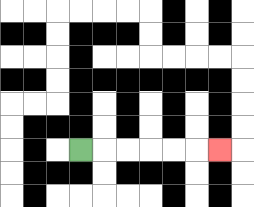{'start': '[3, 6]', 'end': '[9, 6]', 'path_directions': 'R,R,R,R,R,R', 'path_coordinates': '[[3, 6], [4, 6], [5, 6], [6, 6], [7, 6], [8, 6], [9, 6]]'}